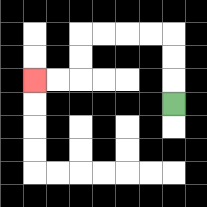{'start': '[7, 4]', 'end': '[1, 3]', 'path_directions': 'U,U,U,L,L,L,L,D,D,L,L', 'path_coordinates': '[[7, 4], [7, 3], [7, 2], [7, 1], [6, 1], [5, 1], [4, 1], [3, 1], [3, 2], [3, 3], [2, 3], [1, 3]]'}